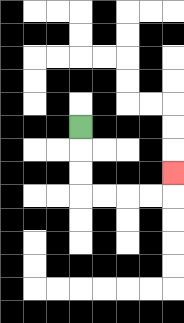{'start': '[3, 5]', 'end': '[7, 7]', 'path_directions': 'D,D,D,R,R,R,R,U', 'path_coordinates': '[[3, 5], [3, 6], [3, 7], [3, 8], [4, 8], [5, 8], [6, 8], [7, 8], [7, 7]]'}